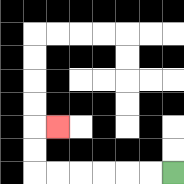{'start': '[7, 7]', 'end': '[2, 5]', 'path_directions': 'L,L,L,L,L,L,U,U,R', 'path_coordinates': '[[7, 7], [6, 7], [5, 7], [4, 7], [3, 7], [2, 7], [1, 7], [1, 6], [1, 5], [2, 5]]'}